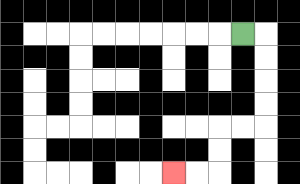{'start': '[10, 1]', 'end': '[7, 7]', 'path_directions': 'R,D,D,D,D,L,L,D,D,L,L', 'path_coordinates': '[[10, 1], [11, 1], [11, 2], [11, 3], [11, 4], [11, 5], [10, 5], [9, 5], [9, 6], [9, 7], [8, 7], [7, 7]]'}